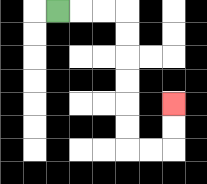{'start': '[2, 0]', 'end': '[7, 4]', 'path_directions': 'R,R,R,D,D,D,D,D,D,R,R,U,U', 'path_coordinates': '[[2, 0], [3, 0], [4, 0], [5, 0], [5, 1], [5, 2], [5, 3], [5, 4], [5, 5], [5, 6], [6, 6], [7, 6], [7, 5], [7, 4]]'}